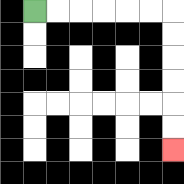{'start': '[1, 0]', 'end': '[7, 6]', 'path_directions': 'R,R,R,R,R,R,D,D,D,D,D,D', 'path_coordinates': '[[1, 0], [2, 0], [3, 0], [4, 0], [5, 0], [6, 0], [7, 0], [7, 1], [7, 2], [7, 3], [7, 4], [7, 5], [7, 6]]'}